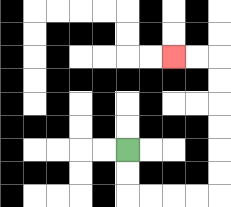{'start': '[5, 6]', 'end': '[7, 2]', 'path_directions': 'D,D,R,R,R,R,U,U,U,U,U,U,L,L', 'path_coordinates': '[[5, 6], [5, 7], [5, 8], [6, 8], [7, 8], [8, 8], [9, 8], [9, 7], [9, 6], [9, 5], [9, 4], [9, 3], [9, 2], [8, 2], [7, 2]]'}